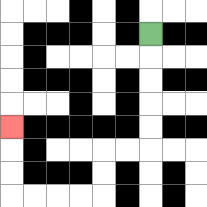{'start': '[6, 1]', 'end': '[0, 5]', 'path_directions': 'D,D,D,D,D,L,L,D,D,L,L,L,L,U,U,U', 'path_coordinates': '[[6, 1], [6, 2], [6, 3], [6, 4], [6, 5], [6, 6], [5, 6], [4, 6], [4, 7], [4, 8], [3, 8], [2, 8], [1, 8], [0, 8], [0, 7], [0, 6], [0, 5]]'}